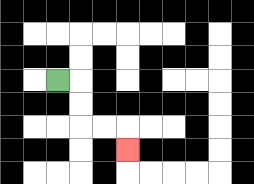{'start': '[2, 3]', 'end': '[5, 6]', 'path_directions': 'R,D,D,R,R,D', 'path_coordinates': '[[2, 3], [3, 3], [3, 4], [3, 5], [4, 5], [5, 5], [5, 6]]'}